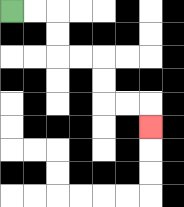{'start': '[0, 0]', 'end': '[6, 5]', 'path_directions': 'R,R,D,D,R,R,D,D,R,R,D', 'path_coordinates': '[[0, 0], [1, 0], [2, 0], [2, 1], [2, 2], [3, 2], [4, 2], [4, 3], [4, 4], [5, 4], [6, 4], [6, 5]]'}